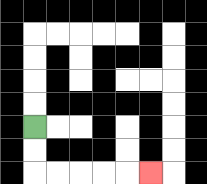{'start': '[1, 5]', 'end': '[6, 7]', 'path_directions': 'D,D,R,R,R,R,R', 'path_coordinates': '[[1, 5], [1, 6], [1, 7], [2, 7], [3, 7], [4, 7], [5, 7], [6, 7]]'}